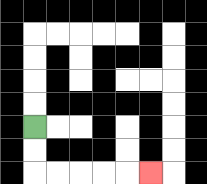{'start': '[1, 5]', 'end': '[6, 7]', 'path_directions': 'D,D,R,R,R,R,R', 'path_coordinates': '[[1, 5], [1, 6], [1, 7], [2, 7], [3, 7], [4, 7], [5, 7], [6, 7]]'}